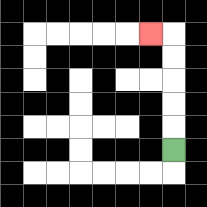{'start': '[7, 6]', 'end': '[6, 1]', 'path_directions': 'U,U,U,U,U,L', 'path_coordinates': '[[7, 6], [7, 5], [7, 4], [7, 3], [7, 2], [7, 1], [6, 1]]'}